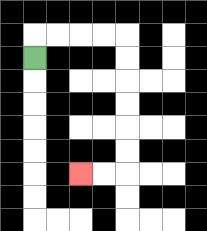{'start': '[1, 2]', 'end': '[3, 7]', 'path_directions': 'U,R,R,R,R,D,D,D,D,D,D,L,L', 'path_coordinates': '[[1, 2], [1, 1], [2, 1], [3, 1], [4, 1], [5, 1], [5, 2], [5, 3], [5, 4], [5, 5], [5, 6], [5, 7], [4, 7], [3, 7]]'}